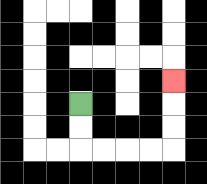{'start': '[3, 4]', 'end': '[7, 3]', 'path_directions': 'D,D,R,R,R,R,U,U,U', 'path_coordinates': '[[3, 4], [3, 5], [3, 6], [4, 6], [5, 6], [6, 6], [7, 6], [7, 5], [7, 4], [7, 3]]'}